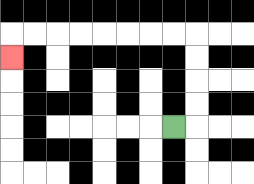{'start': '[7, 5]', 'end': '[0, 2]', 'path_directions': 'R,U,U,U,U,L,L,L,L,L,L,L,L,D', 'path_coordinates': '[[7, 5], [8, 5], [8, 4], [8, 3], [8, 2], [8, 1], [7, 1], [6, 1], [5, 1], [4, 1], [3, 1], [2, 1], [1, 1], [0, 1], [0, 2]]'}